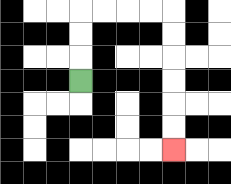{'start': '[3, 3]', 'end': '[7, 6]', 'path_directions': 'U,U,U,R,R,R,R,D,D,D,D,D,D', 'path_coordinates': '[[3, 3], [3, 2], [3, 1], [3, 0], [4, 0], [5, 0], [6, 0], [7, 0], [7, 1], [7, 2], [7, 3], [7, 4], [7, 5], [7, 6]]'}